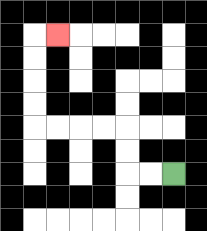{'start': '[7, 7]', 'end': '[2, 1]', 'path_directions': 'L,L,U,U,L,L,L,L,U,U,U,U,R', 'path_coordinates': '[[7, 7], [6, 7], [5, 7], [5, 6], [5, 5], [4, 5], [3, 5], [2, 5], [1, 5], [1, 4], [1, 3], [1, 2], [1, 1], [2, 1]]'}